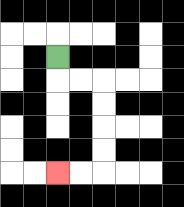{'start': '[2, 2]', 'end': '[2, 7]', 'path_directions': 'D,R,R,D,D,D,D,L,L', 'path_coordinates': '[[2, 2], [2, 3], [3, 3], [4, 3], [4, 4], [4, 5], [4, 6], [4, 7], [3, 7], [2, 7]]'}